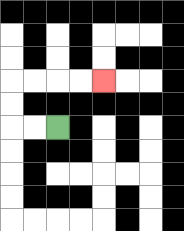{'start': '[2, 5]', 'end': '[4, 3]', 'path_directions': 'L,L,U,U,R,R,R,R', 'path_coordinates': '[[2, 5], [1, 5], [0, 5], [0, 4], [0, 3], [1, 3], [2, 3], [3, 3], [4, 3]]'}